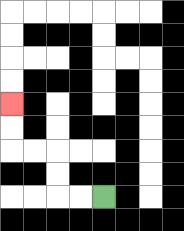{'start': '[4, 8]', 'end': '[0, 4]', 'path_directions': 'L,L,U,U,L,L,U,U', 'path_coordinates': '[[4, 8], [3, 8], [2, 8], [2, 7], [2, 6], [1, 6], [0, 6], [0, 5], [0, 4]]'}